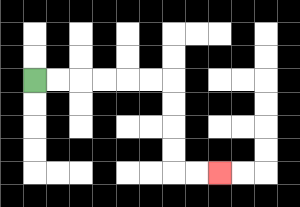{'start': '[1, 3]', 'end': '[9, 7]', 'path_directions': 'R,R,R,R,R,R,D,D,D,D,R,R', 'path_coordinates': '[[1, 3], [2, 3], [3, 3], [4, 3], [5, 3], [6, 3], [7, 3], [7, 4], [7, 5], [7, 6], [7, 7], [8, 7], [9, 7]]'}